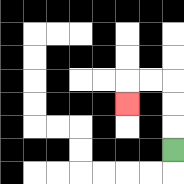{'start': '[7, 6]', 'end': '[5, 4]', 'path_directions': 'U,U,U,L,L,D', 'path_coordinates': '[[7, 6], [7, 5], [7, 4], [7, 3], [6, 3], [5, 3], [5, 4]]'}